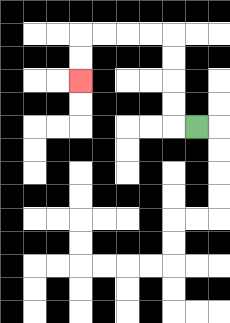{'start': '[8, 5]', 'end': '[3, 3]', 'path_directions': 'L,U,U,U,U,L,L,L,L,D,D', 'path_coordinates': '[[8, 5], [7, 5], [7, 4], [7, 3], [7, 2], [7, 1], [6, 1], [5, 1], [4, 1], [3, 1], [3, 2], [3, 3]]'}